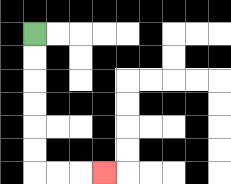{'start': '[1, 1]', 'end': '[4, 7]', 'path_directions': 'D,D,D,D,D,D,R,R,R', 'path_coordinates': '[[1, 1], [1, 2], [1, 3], [1, 4], [1, 5], [1, 6], [1, 7], [2, 7], [3, 7], [4, 7]]'}